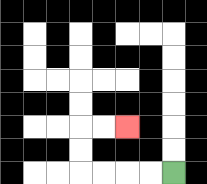{'start': '[7, 7]', 'end': '[5, 5]', 'path_directions': 'L,L,L,L,U,U,R,R', 'path_coordinates': '[[7, 7], [6, 7], [5, 7], [4, 7], [3, 7], [3, 6], [3, 5], [4, 5], [5, 5]]'}